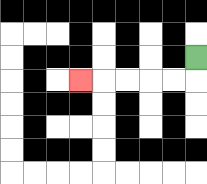{'start': '[8, 2]', 'end': '[3, 3]', 'path_directions': 'D,L,L,L,L,L', 'path_coordinates': '[[8, 2], [8, 3], [7, 3], [6, 3], [5, 3], [4, 3], [3, 3]]'}